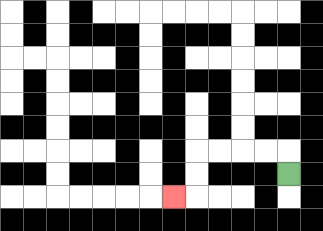{'start': '[12, 7]', 'end': '[7, 8]', 'path_directions': 'U,L,L,L,L,D,D,L', 'path_coordinates': '[[12, 7], [12, 6], [11, 6], [10, 6], [9, 6], [8, 6], [8, 7], [8, 8], [7, 8]]'}